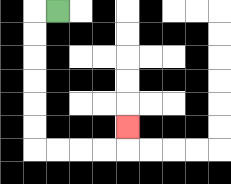{'start': '[2, 0]', 'end': '[5, 5]', 'path_directions': 'L,D,D,D,D,D,D,R,R,R,R,U', 'path_coordinates': '[[2, 0], [1, 0], [1, 1], [1, 2], [1, 3], [1, 4], [1, 5], [1, 6], [2, 6], [3, 6], [4, 6], [5, 6], [5, 5]]'}